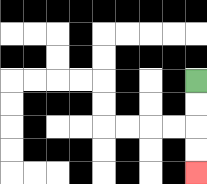{'start': '[8, 3]', 'end': '[8, 7]', 'path_directions': 'D,D,D,D', 'path_coordinates': '[[8, 3], [8, 4], [8, 5], [8, 6], [8, 7]]'}